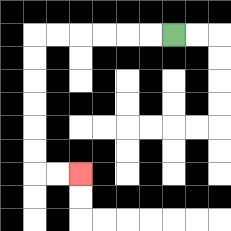{'start': '[7, 1]', 'end': '[3, 7]', 'path_directions': 'L,L,L,L,L,L,D,D,D,D,D,D,R,R', 'path_coordinates': '[[7, 1], [6, 1], [5, 1], [4, 1], [3, 1], [2, 1], [1, 1], [1, 2], [1, 3], [1, 4], [1, 5], [1, 6], [1, 7], [2, 7], [3, 7]]'}